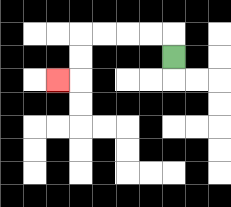{'start': '[7, 2]', 'end': '[2, 3]', 'path_directions': 'U,L,L,L,L,D,D,L', 'path_coordinates': '[[7, 2], [7, 1], [6, 1], [5, 1], [4, 1], [3, 1], [3, 2], [3, 3], [2, 3]]'}